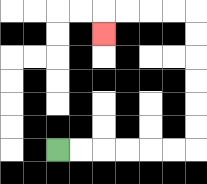{'start': '[2, 6]', 'end': '[4, 1]', 'path_directions': 'R,R,R,R,R,R,U,U,U,U,U,U,L,L,L,L,D', 'path_coordinates': '[[2, 6], [3, 6], [4, 6], [5, 6], [6, 6], [7, 6], [8, 6], [8, 5], [8, 4], [8, 3], [8, 2], [8, 1], [8, 0], [7, 0], [6, 0], [5, 0], [4, 0], [4, 1]]'}